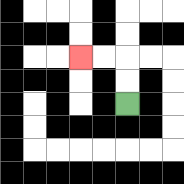{'start': '[5, 4]', 'end': '[3, 2]', 'path_directions': 'U,U,L,L', 'path_coordinates': '[[5, 4], [5, 3], [5, 2], [4, 2], [3, 2]]'}